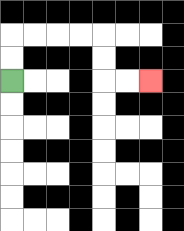{'start': '[0, 3]', 'end': '[6, 3]', 'path_directions': 'U,U,R,R,R,R,D,D,R,R', 'path_coordinates': '[[0, 3], [0, 2], [0, 1], [1, 1], [2, 1], [3, 1], [4, 1], [4, 2], [4, 3], [5, 3], [6, 3]]'}